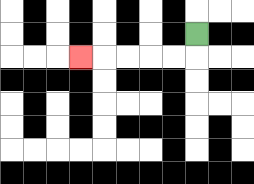{'start': '[8, 1]', 'end': '[3, 2]', 'path_directions': 'D,L,L,L,L,L', 'path_coordinates': '[[8, 1], [8, 2], [7, 2], [6, 2], [5, 2], [4, 2], [3, 2]]'}